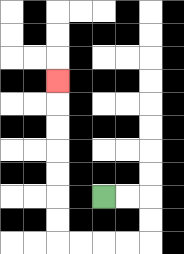{'start': '[4, 8]', 'end': '[2, 3]', 'path_directions': 'R,R,D,D,L,L,L,L,U,U,U,U,U,U,U', 'path_coordinates': '[[4, 8], [5, 8], [6, 8], [6, 9], [6, 10], [5, 10], [4, 10], [3, 10], [2, 10], [2, 9], [2, 8], [2, 7], [2, 6], [2, 5], [2, 4], [2, 3]]'}